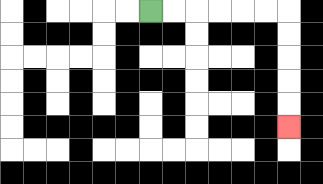{'start': '[6, 0]', 'end': '[12, 5]', 'path_directions': 'R,R,R,R,R,R,D,D,D,D,D', 'path_coordinates': '[[6, 0], [7, 0], [8, 0], [9, 0], [10, 0], [11, 0], [12, 0], [12, 1], [12, 2], [12, 3], [12, 4], [12, 5]]'}